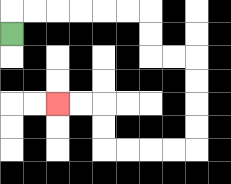{'start': '[0, 1]', 'end': '[2, 4]', 'path_directions': 'U,R,R,R,R,R,R,D,D,R,R,D,D,D,D,L,L,L,L,U,U,L,L', 'path_coordinates': '[[0, 1], [0, 0], [1, 0], [2, 0], [3, 0], [4, 0], [5, 0], [6, 0], [6, 1], [6, 2], [7, 2], [8, 2], [8, 3], [8, 4], [8, 5], [8, 6], [7, 6], [6, 6], [5, 6], [4, 6], [4, 5], [4, 4], [3, 4], [2, 4]]'}